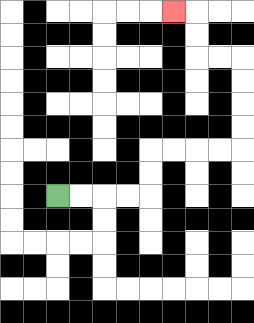{'start': '[2, 8]', 'end': '[7, 0]', 'path_directions': 'R,R,R,R,U,U,R,R,R,R,U,U,U,U,L,L,U,U,L', 'path_coordinates': '[[2, 8], [3, 8], [4, 8], [5, 8], [6, 8], [6, 7], [6, 6], [7, 6], [8, 6], [9, 6], [10, 6], [10, 5], [10, 4], [10, 3], [10, 2], [9, 2], [8, 2], [8, 1], [8, 0], [7, 0]]'}